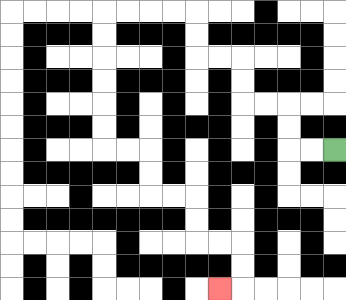{'start': '[14, 6]', 'end': '[9, 12]', 'path_directions': 'L,L,U,U,L,L,U,U,L,L,U,U,L,L,L,L,D,D,D,D,D,D,R,R,D,D,R,R,D,D,R,R,D,D,L', 'path_coordinates': '[[14, 6], [13, 6], [12, 6], [12, 5], [12, 4], [11, 4], [10, 4], [10, 3], [10, 2], [9, 2], [8, 2], [8, 1], [8, 0], [7, 0], [6, 0], [5, 0], [4, 0], [4, 1], [4, 2], [4, 3], [4, 4], [4, 5], [4, 6], [5, 6], [6, 6], [6, 7], [6, 8], [7, 8], [8, 8], [8, 9], [8, 10], [9, 10], [10, 10], [10, 11], [10, 12], [9, 12]]'}